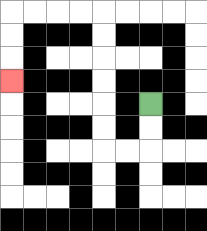{'start': '[6, 4]', 'end': '[0, 3]', 'path_directions': 'D,D,L,L,U,U,U,U,U,U,L,L,L,L,D,D,D', 'path_coordinates': '[[6, 4], [6, 5], [6, 6], [5, 6], [4, 6], [4, 5], [4, 4], [4, 3], [4, 2], [4, 1], [4, 0], [3, 0], [2, 0], [1, 0], [0, 0], [0, 1], [0, 2], [0, 3]]'}